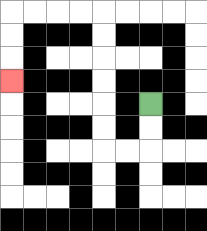{'start': '[6, 4]', 'end': '[0, 3]', 'path_directions': 'D,D,L,L,U,U,U,U,U,U,L,L,L,L,D,D,D', 'path_coordinates': '[[6, 4], [6, 5], [6, 6], [5, 6], [4, 6], [4, 5], [4, 4], [4, 3], [4, 2], [4, 1], [4, 0], [3, 0], [2, 0], [1, 0], [0, 0], [0, 1], [0, 2], [0, 3]]'}